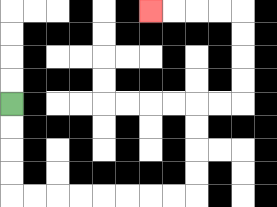{'start': '[0, 4]', 'end': '[6, 0]', 'path_directions': 'D,D,D,D,R,R,R,R,R,R,R,R,U,U,U,U,R,R,U,U,U,U,L,L,L,L', 'path_coordinates': '[[0, 4], [0, 5], [0, 6], [0, 7], [0, 8], [1, 8], [2, 8], [3, 8], [4, 8], [5, 8], [6, 8], [7, 8], [8, 8], [8, 7], [8, 6], [8, 5], [8, 4], [9, 4], [10, 4], [10, 3], [10, 2], [10, 1], [10, 0], [9, 0], [8, 0], [7, 0], [6, 0]]'}